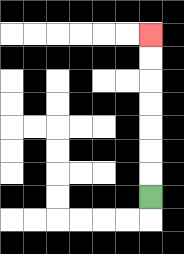{'start': '[6, 8]', 'end': '[6, 1]', 'path_directions': 'U,U,U,U,U,U,U', 'path_coordinates': '[[6, 8], [6, 7], [6, 6], [6, 5], [6, 4], [6, 3], [6, 2], [6, 1]]'}